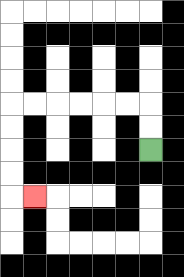{'start': '[6, 6]', 'end': '[1, 8]', 'path_directions': 'U,U,L,L,L,L,L,L,D,D,D,D,R', 'path_coordinates': '[[6, 6], [6, 5], [6, 4], [5, 4], [4, 4], [3, 4], [2, 4], [1, 4], [0, 4], [0, 5], [0, 6], [0, 7], [0, 8], [1, 8]]'}